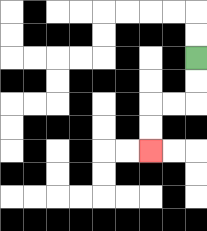{'start': '[8, 2]', 'end': '[6, 6]', 'path_directions': 'D,D,L,L,D,D', 'path_coordinates': '[[8, 2], [8, 3], [8, 4], [7, 4], [6, 4], [6, 5], [6, 6]]'}